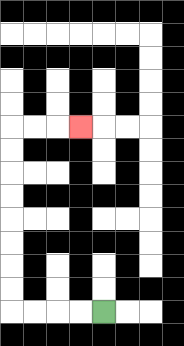{'start': '[4, 13]', 'end': '[3, 5]', 'path_directions': 'L,L,L,L,U,U,U,U,U,U,U,U,R,R,R', 'path_coordinates': '[[4, 13], [3, 13], [2, 13], [1, 13], [0, 13], [0, 12], [0, 11], [0, 10], [0, 9], [0, 8], [0, 7], [0, 6], [0, 5], [1, 5], [2, 5], [3, 5]]'}